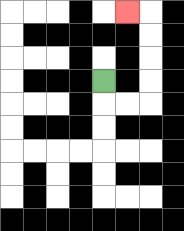{'start': '[4, 3]', 'end': '[5, 0]', 'path_directions': 'D,R,R,U,U,U,U,L', 'path_coordinates': '[[4, 3], [4, 4], [5, 4], [6, 4], [6, 3], [6, 2], [6, 1], [6, 0], [5, 0]]'}